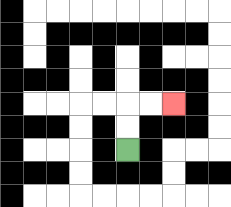{'start': '[5, 6]', 'end': '[7, 4]', 'path_directions': 'U,U,R,R', 'path_coordinates': '[[5, 6], [5, 5], [5, 4], [6, 4], [7, 4]]'}